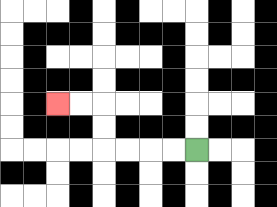{'start': '[8, 6]', 'end': '[2, 4]', 'path_directions': 'L,L,L,L,U,U,L,L', 'path_coordinates': '[[8, 6], [7, 6], [6, 6], [5, 6], [4, 6], [4, 5], [4, 4], [3, 4], [2, 4]]'}